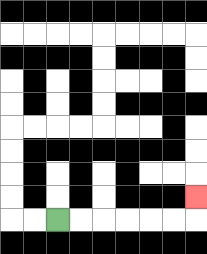{'start': '[2, 9]', 'end': '[8, 8]', 'path_directions': 'R,R,R,R,R,R,U', 'path_coordinates': '[[2, 9], [3, 9], [4, 9], [5, 9], [6, 9], [7, 9], [8, 9], [8, 8]]'}